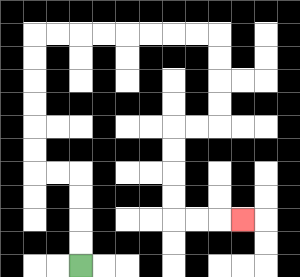{'start': '[3, 11]', 'end': '[10, 9]', 'path_directions': 'U,U,U,U,L,L,U,U,U,U,U,U,R,R,R,R,R,R,R,R,D,D,D,D,L,L,D,D,D,D,R,R,R', 'path_coordinates': '[[3, 11], [3, 10], [3, 9], [3, 8], [3, 7], [2, 7], [1, 7], [1, 6], [1, 5], [1, 4], [1, 3], [1, 2], [1, 1], [2, 1], [3, 1], [4, 1], [5, 1], [6, 1], [7, 1], [8, 1], [9, 1], [9, 2], [9, 3], [9, 4], [9, 5], [8, 5], [7, 5], [7, 6], [7, 7], [7, 8], [7, 9], [8, 9], [9, 9], [10, 9]]'}